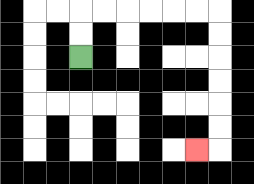{'start': '[3, 2]', 'end': '[8, 6]', 'path_directions': 'U,U,R,R,R,R,R,R,D,D,D,D,D,D,L', 'path_coordinates': '[[3, 2], [3, 1], [3, 0], [4, 0], [5, 0], [6, 0], [7, 0], [8, 0], [9, 0], [9, 1], [9, 2], [9, 3], [9, 4], [9, 5], [9, 6], [8, 6]]'}